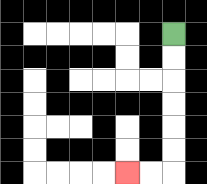{'start': '[7, 1]', 'end': '[5, 7]', 'path_directions': 'D,D,D,D,D,D,L,L', 'path_coordinates': '[[7, 1], [7, 2], [7, 3], [7, 4], [7, 5], [7, 6], [7, 7], [6, 7], [5, 7]]'}